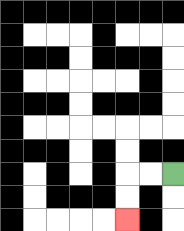{'start': '[7, 7]', 'end': '[5, 9]', 'path_directions': 'L,L,D,D', 'path_coordinates': '[[7, 7], [6, 7], [5, 7], [5, 8], [5, 9]]'}